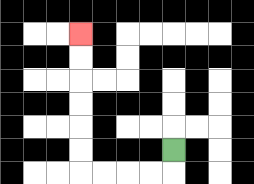{'start': '[7, 6]', 'end': '[3, 1]', 'path_directions': 'D,L,L,L,L,U,U,U,U,U,U', 'path_coordinates': '[[7, 6], [7, 7], [6, 7], [5, 7], [4, 7], [3, 7], [3, 6], [3, 5], [3, 4], [3, 3], [3, 2], [3, 1]]'}